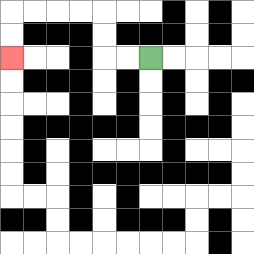{'start': '[6, 2]', 'end': '[0, 2]', 'path_directions': 'L,L,U,U,L,L,L,L,D,D', 'path_coordinates': '[[6, 2], [5, 2], [4, 2], [4, 1], [4, 0], [3, 0], [2, 0], [1, 0], [0, 0], [0, 1], [0, 2]]'}